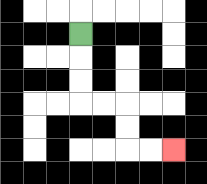{'start': '[3, 1]', 'end': '[7, 6]', 'path_directions': 'D,D,D,R,R,D,D,R,R', 'path_coordinates': '[[3, 1], [3, 2], [3, 3], [3, 4], [4, 4], [5, 4], [5, 5], [5, 6], [6, 6], [7, 6]]'}